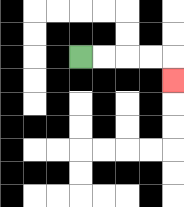{'start': '[3, 2]', 'end': '[7, 3]', 'path_directions': 'R,R,R,R,D', 'path_coordinates': '[[3, 2], [4, 2], [5, 2], [6, 2], [7, 2], [7, 3]]'}